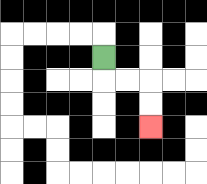{'start': '[4, 2]', 'end': '[6, 5]', 'path_directions': 'D,R,R,D,D', 'path_coordinates': '[[4, 2], [4, 3], [5, 3], [6, 3], [6, 4], [6, 5]]'}